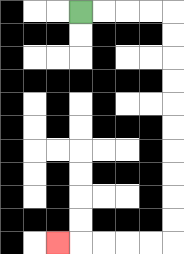{'start': '[3, 0]', 'end': '[2, 10]', 'path_directions': 'R,R,R,R,D,D,D,D,D,D,D,D,D,D,L,L,L,L,L', 'path_coordinates': '[[3, 0], [4, 0], [5, 0], [6, 0], [7, 0], [7, 1], [7, 2], [7, 3], [7, 4], [7, 5], [7, 6], [7, 7], [7, 8], [7, 9], [7, 10], [6, 10], [5, 10], [4, 10], [3, 10], [2, 10]]'}